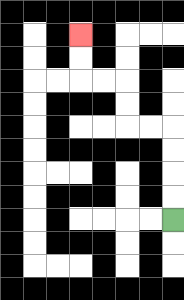{'start': '[7, 9]', 'end': '[3, 1]', 'path_directions': 'U,U,U,U,L,L,U,U,L,L,U,U', 'path_coordinates': '[[7, 9], [7, 8], [7, 7], [7, 6], [7, 5], [6, 5], [5, 5], [5, 4], [5, 3], [4, 3], [3, 3], [3, 2], [3, 1]]'}